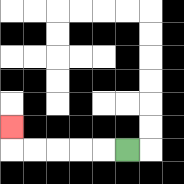{'start': '[5, 6]', 'end': '[0, 5]', 'path_directions': 'L,L,L,L,L,U', 'path_coordinates': '[[5, 6], [4, 6], [3, 6], [2, 6], [1, 6], [0, 6], [0, 5]]'}